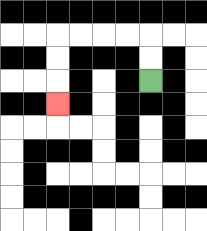{'start': '[6, 3]', 'end': '[2, 4]', 'path_directions': 'U,U,L,L,L,L,D,D,D', 'path_coordinates': '[[6, 3], [6, 2], [6, 1], [5, 1], [4, 1], [3, 1], [2, 1], [2, 2], [2, 3], [2, 4]]'}